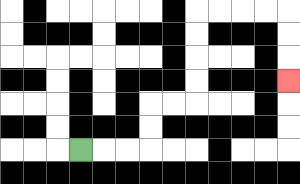{'start': '[3, 6]', 'end': '[12, 3]', 'path_directions': 'R,R,R,U,U,R,R,U,U,U,U,R,R,R,R,D,D,D', 'path_coordinates': '[[3, 6], [4, 6], [5, 6], [6, 6], [6, 5], [6, 4], [7, 4], [8, 4], [8, 3], [8, 2], [8, 1], [8, 0], [9, 0], [10, 0], [11, 0], [12, 0], [12, 1], [12, 2], [12, 3]]'}